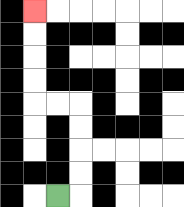{'start': '[2, 8]', 'end': '[1, 0]', 'path_directions': 'R,U,U,U,U,L,L,U,U,U,U', 'path_coordinates': '[[2, 8], [3, 8], [3, 7], [3, 6], [3, 5], [3, 4], [2, 4], [1, 4], [1, 3], [1, 2], [1, 1], [1, 0]]'}